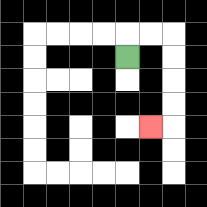{'start': '[5, 2]', 'end': '[6, 5]', 'path_directions': 'U,R,R,D,D,D,D,L', 'path_coordinates': '[[5, 2], [5, 1], [6, 1], [7, 1], [7, 2], [7, 3], [7, 4], [7, 5], [6, 5]]'}